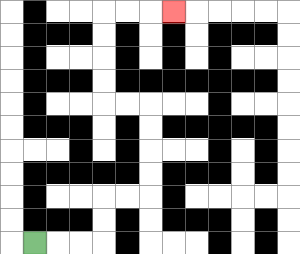{'start': '[1, 10]', 'end': '[7, 0]', 'path_directions': 'R,R,R,U,U,R,R,U,U,U,U,L,L,U,U,U,U,R,R,R', 'path_coordinates': '[[1, 10], [2, 10], [3, 10], [4, 10], [4, 9], [4, 8], [5, 8], [6, 8], [6, 7], [6, 6], [6, 5], [6, 4], [5, 4], [4, 4], [4, 3], [4, 2], [4, 1], [4, 0], [5, 0], [6, 0], [7, 0]]'}